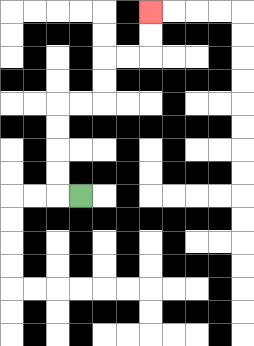{'start': '[3, 8]', 'end': '[6, 0]', 'path_directions': 'L,U,U,U,U,R,R,U,U,R,R,U,U', 'path_coordinates': '[[3, 8], [2, 8], [2, 7], [2, 6], [2, 5], [2, 4], [3, 4], [4, 4], [4, 3], [4, 2], [5, 2], [6, 2], [6, 1], [6, 0]]'}